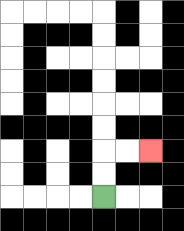{'start': '[4, 8]', 'end': '[6, 6]', 'path_directions': 'U,U,R,R', 'path_coordinates': '[[4, 8], [4, 7], [4, 6], [5, 6], [6, 6]]'}